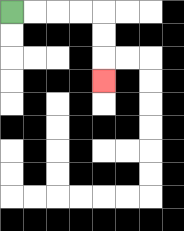{'start': '[0, 0]', 'end': '[4, 3]', 'path_directions': 'R,R,R,R,D,D,D', 'path_coordinates': '[[0, 0], [1, 0], [2, 0], [3, 0], [4, 0], [4, 1], [4, 2], [4, 3]]'}